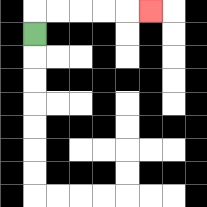{'start': '[1, 1]', 'end': '[6, 0]', 'path_directions': 'U,R,R,R,R,R', 'path_coordinates': '[[1, 1], [1, 0], [2, 0], [3, 0], [4, 0], [5, 0], [6, 0]]'}